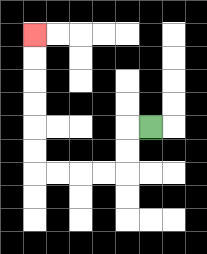{'start': '[6, 5]', 'end': '[1, 1]', 'path_directions': 'L,D,D,L,L,L,L,U,U,U,U,U,U', 'path_coordinates': '[[6, 5], [5, 5], [5, 6], [5, 7], [4, 7], [3, 7], [2, 7], [1, 7], [1, 6], [1, 5], [1, 4], [1, 3], [1, 2], [1, 1]]'}